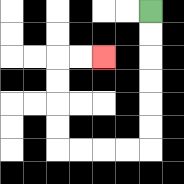{'start': '[6, 0]', 'end': '[4, 2]', 'path_directions': 'D,D,D,D,D,D,L,L,L,L,U,U,U,U,R,R', 'path_coordinates': '[[6, 0], [6, 1], [6, 2], [6, 3], [6, 4], [6, 5], [6, 6], [5, 6], [4, 6], [3, 6], [2, 6], [2, 5], [2, 4], [2, 3], [2, 2], [3, 2], [4, 2]]'}